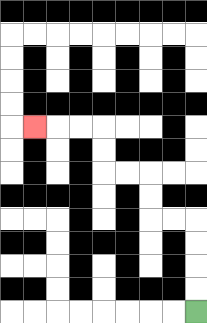{'start': '[8, 13]', 'end': '[1, 5]', 'path_directions': 'U,U,U,U,L,L,U,U,L,L,U,U,L,L,L', 'path_coordinates': '[[8, 13], [8, 12], [8, 11], [8, 10], [8, 9], [7, 9], [6, 9], [6, 8], [6, 7], [5, 7], [4, 7], [4, 6], [4, 5], [3, 5], [2, 5], [1, 5]]'}